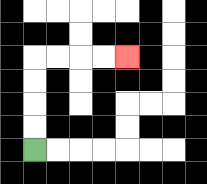{'start': '[1, 6]', 'end': '[5, 2]', 'path_directions': 'U,U,U,U,R,R,R,R', 'path_coordinates': '[[1, 6], [1, 5], [1, 4], [1, 3], [1, 2], [2, 2], [3, 2], [4, 2], [5, 2]]'}